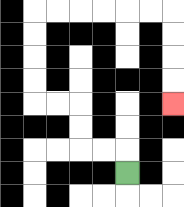{'start': '[5, 7]', 'end': '[7, 4]', 'path_directions': 'U,L,L,U,U,L,L,U,U,U,U,R,R,R,R,R,R,D,D,D,D', 'path_coordinates': '[[5, 7], [5, 6], [4, 6], [3, 6], [3, 5], [3, 4], [2, 4], [1, 4], [1, 3], [1, 2], [1, 1], [1, 0], [2, 0], [3, 0], [4, 0], [5, 0], [6, 0], [7, 0], [7, 1], [7, 2], [7, 3], [7, 4]]'}